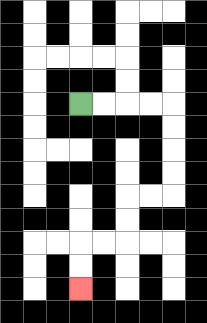{'start': '[3, 4]', 'end': '[3, 12]', 'path_directions': 'R,R,R,R,D,D,D,D,L,L,D,D,L,L,D,D', 'path_coordinates': '[[3, 4], [4, 4], [5, 4], [6, 4], [7, 4], [7, 5], [7, 6], [7, 7], [7, 8], [6, 8], [5, 8], [5, 9], [5, 10], [4, 10], [3, 10], [3, 11], [3, 12]]'}